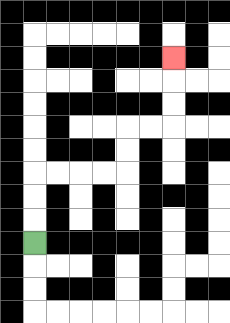{'start': '[1, 10]', 'end': '[7, 2]', 'path_directions': 'U,U,U,R,R,R,R,U,U,R,R,U,U,U', 'path_coordinates': '[[1, 10], [1, 9], [1, 8], [1, 7], [2, 7], [3, 7], [4, 7], [5, 7], [5, 6], [5, 5], [6, 5], [7, 5], [7, 4], [7, 3], [7, 2]]'}